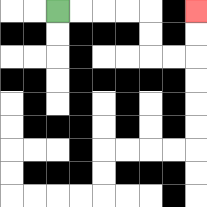{'start': '[2, 0]', 'end': '[8, 0]', 'path_directions': 'R,R,R,R,D,D,R,R,U,U', 'path_coordinates': '[[2, 0], [3, 0], [4, 0], [5, 0], [6, 0], [6, 1], [6, 2], [7, 2], [8, 2], [8, 1], [8, 0]]'}